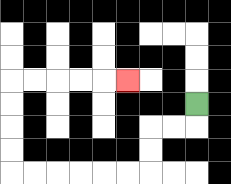{'start': '[8, 4]', 'end': '[5, 3]', 'path_directions': 'D,L,L,D,D,L,L,L,L,L,L,U,U,U,U,R,R,R,R,R', 'path_coordinates': '[[8, 4], [8, 5], [7, 5], [6, 5], [6, 6], [6, 7], [5, 7], [4, 7], [3, 7], [2, 7], [1, 7], [0, 7], [0, 6], [0, 5], [0, 4], [0, 3], [1, 3], [2, 3], [3, 3], [4, 3], [5, 3]]'}